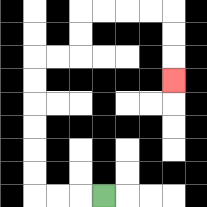{'start': '[4, 8]', 'end': '[7, 3]', 'path_directions': 'L,L,L,U,U,U,U,U,U,R,R,U,U,R,R,R,R,D,D,D', 'path_coordinates': '[[4, 8], [3, 8], [2, 8], [1, 8], [1, 7], [1, 6], [1, 5], [1, 4], [1, 3], [1, 2], [2, 2], [3, 2], [3, 1], [3, 0], [4, 0], [5, 0], [6, 0], [7, 0], [7, 1], [7, 2], [7, 3]]'}